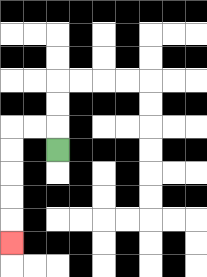{'start': '[2, 6]', 'end': '[0, 10]', 'path_directions': 'U,L,L,D,D,D,D,D', 'path_coordinates': '[[2, 6], [2, 5], [1, 5], [0, 5], [0, 6], [0, 7], [0, 8], [0, 9], [0, 10]]'}